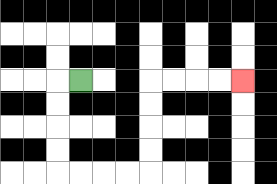{'start': '[3, 3]', 'end': '[10, 3]', 'path_directions': 'L,D,D,D,D,R,R,R,R,U,U,U,U,R,R,R,R', 'path_coordinates': '[[3, 3], [2, 3], [2, 4], [2, 5], [2, 6], [2, 7], [3, 7], [4, 7], [5, 7], [6, 7], [6, 6], [6, 5], [6, 4], [6, 3], [7, 3], [8, 3], [9, 3], [10, 3]]'}